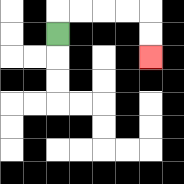{'start': '[2, 1]', 'end': '[6, 2]', 'path_directions': 'U,R,R,R,R,D,D', 'path_coordinates': '[[2, 1], [2, 0], [3, 0], [4, 0], [5, 0], [6, 0], [6, 1], [6, 2]]'}